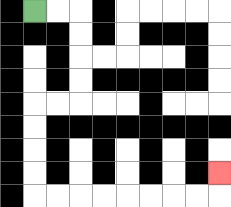{'start': '[1, 0]', 'end': '[9, 7]', 'path_directions': 'R,R,D,D,D,D,L,L,D,D,D,D,R,R,R,R,R,R,R,R,U', 'path_coordinates': '[[1, 0], [2, 0], [3, 0], [3, 1], [3, 2], [3, 3], [3, 4], [2, 4], [1, 4], [1, 5], [1, 6], [1, 7], [1, 8], [2, 8], [3, 8], [4, 8], [5, 8], [6, 8], [7, 8], [8, 8], [9, 8], [9, 7]]'}